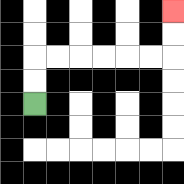{'start': '[1, 4]', 'end': '[7, 0]', 'path_directions': 'U,U,R,R,R,R,R,R,U,U', 'path_coordinates': '[[1, 4], [1, 3], [1, 2], [2, 2], [3, 2], [4, 2], [5, 2], [6, 2], [7, 2], [7, 1], [7, 0]]'}